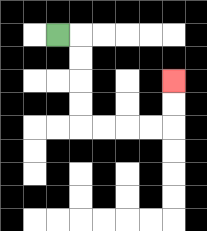{'start': '[2, 1]', 'end': '[7, 3]', 'path_directions': 'R,D,D,D,D,R,R,R,R,U,U', 'path_coordinates': '[[2, 1], [3, 1], [3, 2], [3, 3], [3, 4], [3, 5], [4, 5], [5, 5], [6, 5], [7, 5], [7, 4], [7, 3]]'}